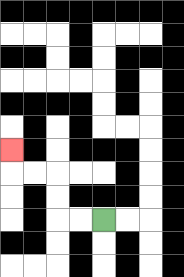{'start': '[4, 9]', 'end': '[0, 6]', 'path_directions': 'L,L,U,U,L,L,U', 'path_coordinates': '[[4, 9], [3, 9], [2, 9], [2, 8], [2, 7], [1, 7], [0, 7], [0, 6]]'}